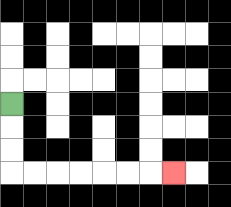{'start': '[0, 4]', 'end': '[7, 7]', 'path_directions': 'D,D,D,R,R,R,R,R,R,R', 'path_coordinates': '[[0, 4], [0, 5], [0, 6], [0, 7], [1, 7], [2, 7], [3, 7], [4, 7], [5, 7], [6, 7], [7, 7]]'}